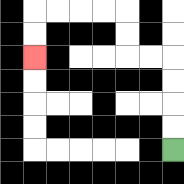{'start': '[7, 6]', 'end': '[1, 2]', 'path_directions': 'U,U,U,U,L,L,U,U,L,L,L,L,D,D', 'path_coordinates': '[[7, 6], [7, 5], [7, 4], [7, 3], [7, 2], [6, 2], [5, 2], [5, 1], [5, 0], [4, 0], [3, 0], [2, 0], [1, 0], [1, 1], [1, 2]]'}